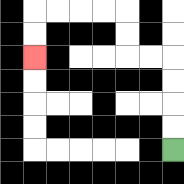{'start': '[7, 6]', 'end': '[1, 2]', 'path_directions': 'U,U,U,U,L,L,U,U,L,L,L,L,D,D', 'path_coordinates': '[[7, 6], [7, 5], [7, 4], [7, 3], [7, 2], [6, 2], [5, 2], [5, 1], [5, 0], [4, 0], [3, 0], [2, 0], [1, 0], [1, 1], [1, 2]]'}